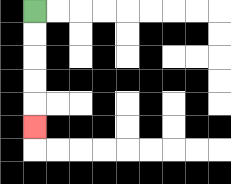{'start': '[1, 0]', 'end': '[1, 5]', 'path_directions': 'D,D,D,D,D', 'path_coordinates': '[[1, 0], [1, 1], [1, 2], [1, 3], [1, 4], [1, 5]]'}